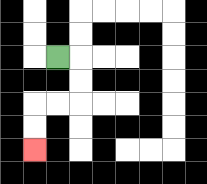{'start': '[2, 2]', 'end': '[1, 6]', 'path_directions': 'R,D,D,L,L,D,D', 'path_coordinates': '[[2, 2], [3, 2], [3, 3], [3, 4], [2, 4], [1, 4], [1, 5], [1, 6]]'}